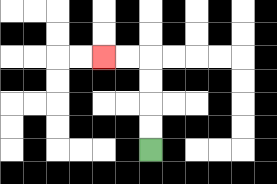{'start': '[6, 6]', 'end': '[4, 2]', 'path_directions': 'U,U,U,U,L,L', 'path_coordinates': '[[6, 6], [6, 5], [6, 4], [6, 3], [6, 2], [5, 2], [4, 2]]'}